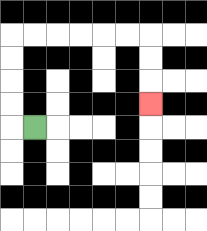{'start': '[1, 5]', 'end': '[6, 4]', 'path_directions': 'L,U,U,U,U,R,R,R,R,R,R,D,D,D', 'path_coordinates': '[[1, 5], [0, 5], [0, 4], [0, 3], [0, 2], [0, 1], [1, 1], [2, 1], [3, 1], [4, 1], [5, 1], [6, 1], [6, 2], [6, 3], [6, 4]]'}